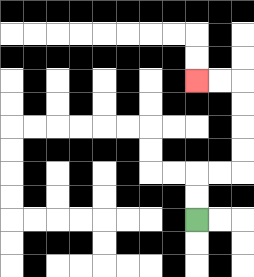{'start': '[8, 9]', 'end': '[8, 3]', 'path_directions': 'U,U,R,R,U,U,U,U,L,L', 'path_coordinates': '[[8, 9], [8, 8], [8, 7], [9, 7], [10, 7], [10, 6], [10, 5], [10, 4], [10, 3], [9, 3], [8, 3]]'}